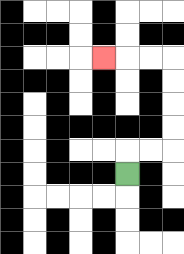{'start': '[5, 7]', 'end': '[4, 2]', 'path_directions': 'U,R,R,U,U,U,U,L,L,L', 'path_coordinates': '[[5, 7], [5, 6], [6, 6], [7, 6], [7, 5], [7, 4], [7, 3], [7, 2], [6, 2], [5, 2], [4, 2]]'}